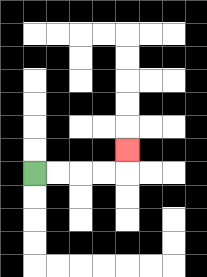{'start': '[1, 7]', 'end': '[5, 6]', 'path_directions': 'R,R,R,R,U', 'path_coordinates': '[[1, 7], [2, 7], [3, 7], [4, 7], [5, 7], [5, 6]]'}